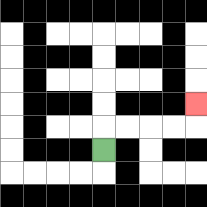{'start': '[4, 6]', 'end': '[8, 4]', 'path_directions': 'U,R,R,R,R,U', 'path_coordinates': '[[4, 6], [4, 5], [5, 5], [6, 5], [7, 5], [8, 5], [8, 4]]'}